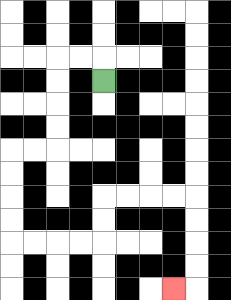{'start': '[4, 3]', 'end': '[7, 12]', 'path_directions': 'U,L,L,D,D,D,D,L,L,D,D,D,D,R,R,R,R,U,U,R,R,R,R,D,D,D,D,L', 'path_coordinates': '[[4, 3], [4, 2], [3, 2], [2, 2], [2, 3], [2, 4], [2, 5], [2, 6], [1, 6], [0, 6], [0, 7], [0, 8], [0, 9], [0, 10], [1, 10], [2, 10], [3, 10], [4, 10], [4, 9], [4, 8], [5, 8], [6, 8], [7, 8], [8, 8], [8, 9], [8, 10], [8, 11], [8, 12], [7, 12]]'}